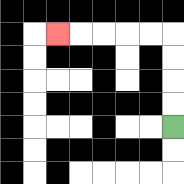{'start': '[7, 5]', 'end': '[2, 1]', 'path_directions': 'U,U,U,U,L,L,L,L,L', 'path_coordinates': '[[7, 5], [7, 4], [7, 3], [7, 2], [7, 1], [6, 1], [5, 1], [4, 1], [3, 1], [2, 1]]'}